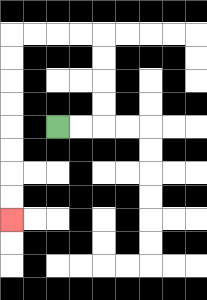{'start': '[2, 5]', 'end': '[0, 9]', 'path_directions': 'R,R,U,U,U,U,L,L,L,L,D,D,D,D,D,D,D,D', 'path_coordinates': '[[2, 5], [3, 5], [4, 5], [4, 4], [4, 3], [4, 2], [4, 1], [3, 1], [2, 1], [1, 1], [0, 1], [0, 2], [0, 3], [0, 4], [0, 5], [0, 6], [0, 7], [0, 8], [0, 9]]'}